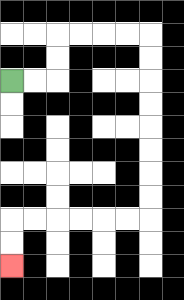{'start': '[0, 3]', 'end': '[0, 11]', 'path_directions': 'R,R,U,U,R,R,R,R,D,D,D,D,D,D,D,D,L,L,L,L,L,L,D,D', 'path_coordinates': '[[0, 3], [1, 3], [2, 3], [2, 2], [2, 1], [3, 1], [4, 1], [5, 1], [6, 1], [6, 2], [6, 3], [6, 4], [6, 5], [6, 6], [6, 7], [6, 8], [6, 9], [5, 9], [4, 9], [3, 9], [2, 9], [1, 9], [0, 9], [0, 10], [0, 11]]'}